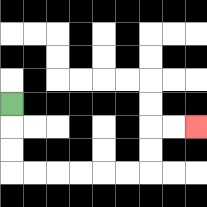{'start': '[0, 4]', 'end': '[8, 5]', 'path_directions': 'D,D,D,R,R,R,R,R,R,U,U,R,R', 'path_coordinates': '[[0, 4], [0, 5], [0, 6], [0, 7], [1, 7], [2, 7], [3, 7], [4, 7], [5, 7], [6, 7], [6, 6], [6, 5], [7, 5], [8, 5]]'}